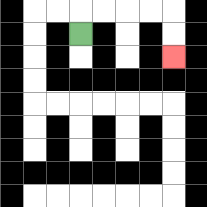{'start': '[3, 1]', 'end': '[7, 2]', 'path_directions': 'U,R,R,R,R,D,D', 'path_coordinates': '[[3, 1], [3, 0], [4, 0], [5, 0], [6, 0], [7, 0], [7, 1], [7, 2]]'}